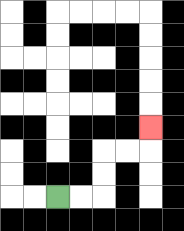{'start': '[2, 8]', 'end': '[6, 5]', 'path_directions': 'R,R,U,U,R,R,U', 'path_coordinates': '[[2, 8], [3, 8], [4, 8], [4, 7], [4, 6], [5, 6], [6, 6], [6, 5]]'}